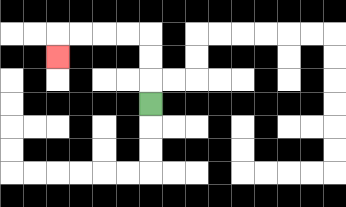{'start': '[6, 4]', 'end': '[2, 2]', 'path_directions': 'U,U,U,L,L,L,L,D', 'path_coordinates': '[[6, 4], [6, 3], [6, 2], [6, 1], [5, 1], [4, 1], [3, 1], [2, 1], [2, 2]]'}